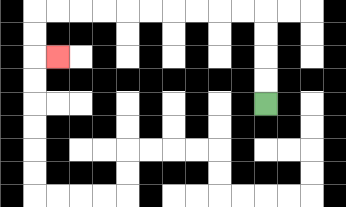{'start': '[11, 4]', 'end': '[2, 2]', 'path_directions': 'U,U,U,U,L,L,L,L,L,L,L,L,L,L,D,D,R', 'path_coordinates': '[[11, 4], [11, 3], [11, 2], [11, 1], [11, 0], [10, 0], [9, 0], [8, 0], [7, 0], [6, 0], [5, 0], [4, 0], [3, 0], [2, 0], [1, 0], [1, 1], [1, 2], [2, 2]]'}